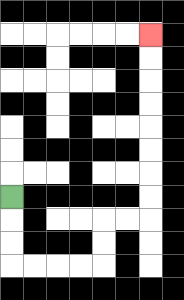{'start': '[0, 8]', 'end': '[6, 1]', 'path_directions': 'D,D,D,R,R,R,R,U,U,R,R,U,U,U,U,U,U,U,U', 'path_coordinates': '[[0, 8], [0, 9], [0, 10], [0, 11], [1, 11], [2, 11], [3, 11], [4, 11], [4, 10], [4, 9], [5, 9], [6, 9], [6, 8], [6, 7], [6, 6], [6, 5], [6, 4], [6, 3], [6, 2], [6, 1]]'}